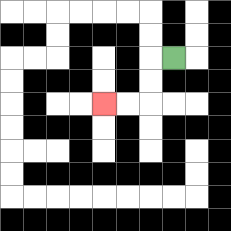{'start': '[7, 2]', 'end': '[4, 4]', 'path_directions': 'L,D,D,L,L', 'path_coordinates': '[[7, 2], [6, 2], [6, 3], [6, 4], [5, 4], [4, 4]]'}